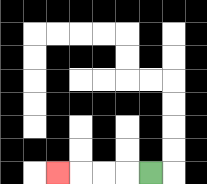{'start': '[6, 7]', 'end': '[2, 7]', 'path_directions': 'L,L,L,L', 'path_coordinates': '[[6, 7], [5, 7], [4, 7], [3, 7], [2, 7]]'}